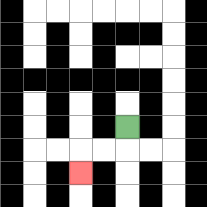{'start': '[5, 5]', 'end': '[3, 7]', 'path_directions': 'D,L,L,D', 'path_coordinates': '[[5, 5], [5, 6], [4, 6], [3, 6], [3, 7]]'}